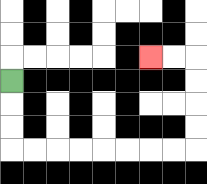{'start': '[0, 3]', 'end': '[6, 2]', 'path_directions': 'D,D,D,R,R,R,R,R,R,R,R,U,U,U,U,L,L', 'path_coordinates': '[[0, 3], [0, 4], [0, 5], [0, 6], [1, 6], [2, 6], [3, 6], [4, 6], [5, 6], [6, 6], [7, 6], [8, 6], [8, 5], [8, 4], [8, 3], [8, 2], [7, 2], [6, 2]]'}